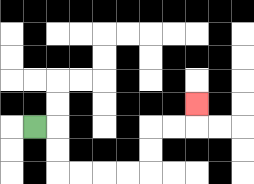{'start': '[1, 5]', 'end': '[8, 4]', 'path_directions': 'R,D,D,R,R,R,R,U,U,R,R,U', 'path_coordinates': '[[1, 5], [2, 5], [2, 6], [2, 7], [3, 7], [4, 7], [5, 7], [6, 7], [6, 6], [6, 5], [7, 5], [8, 5], [8, 4]]'}